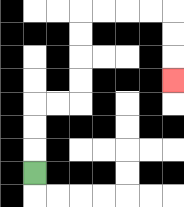{'start': '[1, 7]', 'end': '[7, 3]', 'path_directions': 'U,U,U,R,R,U,U,U,U,R,R,R,R,D,D,D', 'path_coordinates': '[[1, 7], [1, 6], [1, 5], [1, 4], [2, 4], [3, 4], [3, 3], [3, 2], [3, 1], [3, 0], [4, 0], [5, 0], [6, 0], [7, 0], [7, 1], [7, 2], [7, 3]]'}